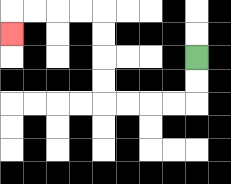{'start': '[8, 2]', 'end': '[0, 1]', 'path_directions': 'D,D,L,L,L,L,U,U,U,U,L,L,L,L,D', 'path_coordinates': '[[8, 2], [8, 3], [8, 4], [7, 4], [6, 4], [5, 4], [4, 4], [4, 3], [4, 2], [4, 1], [4, 0], [3, 0], [2, 0], [1, 0], [0, 0], [0, 1]]'}